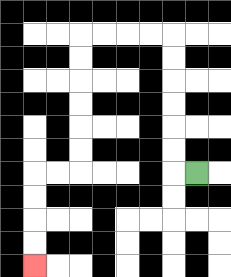{'start': '[8, 7]', 'end': '[1, 11]', 'path_directions': 'L,U,U,U,U,U,U,L,L,L,L,D,D,D,D,D,D,L,L,D,D,D,D', 'path_coordinates': '[[8, 7], [7, 7], [7, 6], [7, 5], [7, 4], [7, 3], [7, 2], [7, 1], [6, 1], [5, 1], [4, 1], [3, 1], [3, 2], [3, 3], [3, 4], [3, 5], [3, 6], [3, 7], [2, 7], [1, 7], [1, 8], [1, 9], [1, 10], [1, 11]]'}